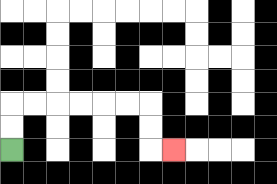{'start': '[0, 6]', 'end': '[7, 6]', 'path_directions': 'U,U,R,R,R,R,R,R,D,D,R', 'path_coordinates': '[[0, 6], [0, 5], [0, 4], [1, 4], [2, 4], [3, 4], [4, 4], [5, 4], [6, 4], [6, 5], [6, 6], [7, 6]]'}